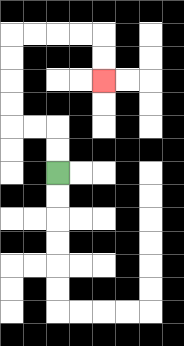{'start': '[2, 7]', 'end': '[4, 3]', 'path_directions': 'U,U,L,L,U,U,U,U,R,R,R,R,D,D', 'path_coordinates': '[[2, 7], [2, 6], [2, 5], [1, 5], [0, 5], [0, 4], [0, 3], [0, 2], [0, 1], [1, 1], [2, 1], [3, 1], [4, 1], [4, 2], [4, 3]]'}